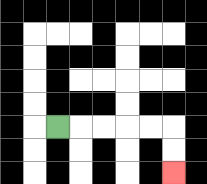{'start': '[2, 5]', 'end': '[7, 7]', 'path_directions': 'R,R,R,R,R,D,D', 'path_coordinates': '[[2, 5], [3, 5], [4, 5], [5, 5], [6, 5], [7, 5], [7, 6], [7, 7]]'}